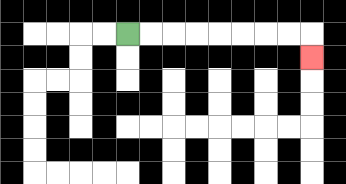{'start': '[5, 1]', 'end': '[13, 2]', 'path_directions': 'R,R,R,R,R,R,R,R,D', 'path_coordinates': '[[5, 1], [6, 1], [7, 1], [8, 1], [9, 1], [10, 1], [11, 1], [12, 1], [13, 1], [13, 2]]'}